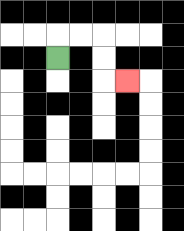{'start': '[2, 2]', 'end': '[5, 3]', 'path_directions': 'U,R,R,D,D,R', 'path_coordinates': '[[2, 2], [2, 1], [3, 1], [4, 1], [4, 2], [4, 3], [5, 3]]'}